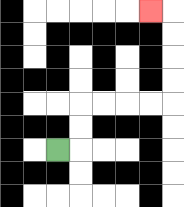{'start': '[2, 6]', 'end': '[6, 0]', 'path_directions': 'R,U,U,R,R,R,R,U,U,U,U,L', 'path_coordinates': '[[2, 6], [3, 6], [3, 5], [3, 4], [4, 4], [5, 4], [6, 4], [7, 4], [7, 3], [7, 2], [7, 1], [7, 0], [6, 0]]'}